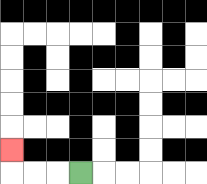{'start': '[3, 7]', 'end': '[0, 6]', 'path_directions': 'L,L,L,U', 'path_coordinates': '[[3, 7], [2, 7], [1, 7], [0, 7], [0, 6]]'}